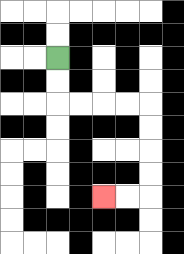{'start': '[2, 2]', 'end': '[4, 8]', 'path_directions': 'D,D,R,R,R,R,D,D,D,D,L,L', 'path_coordinates': '[[2, 2], [2, 3], [2, 4], [3, 4], [4, 4], [5, 4], [6, 4], [6, 5], [6, 6], [6, 7], [6, 8], [5, 8], [4, 8]]'}